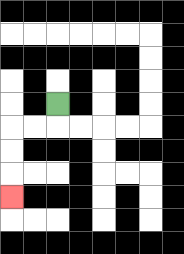{'start': '[2, 4]', 'end': '[0, 8]', 'path_directions': 'D,L,L,D,D,D', 'path_coordinates': '[[2, 4], [2, 5], [1, 5], [0, 5], [0, 6], [0, 7], [0, 8]]'}